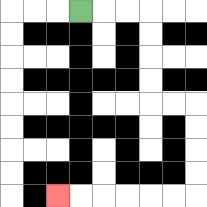{'start': '[3, 0]', 'end': '[2, 8]', 'path_directions': 'R,R,R,D,D,D,D,R,R,D,D,D,D,L,L,L,L,L,L', 'path_coordinates': '[[3, 0], [4, 0], [5, 0], [6, 0], [6, 1], [6, 2], [6, 3], [6, 4], [7, 4], [8, 4], [8, 5], [8, 6], [8, 7], [8, 8], [7, 8], [6, 8], [5, 8], [4, 8], [3, 8], [2, 8]]'}